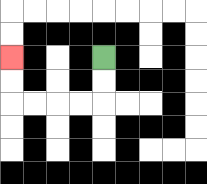{'start': '[4, 2]', 'end': '[0, 2]', 'path_directions': 'D,D,L,L,L,L,U,U', 'path_coordinates': '[[4, 2], [4, 3], [4, 4], [3, 4], [2, 4], [1, 4], [0, 4], [0, 3], [0, 2]]'}